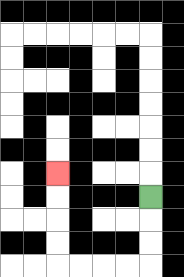{'start': '[6, 8]', 'end': '[2, 7]', 'path_directions': 'D,D,D,L,L,L,L,U,U,U,U', 'path_coordinates': '[[6, 8], [6, 9], [6, 10], [6, 11], [5, 11], [4, 11], [3, 11], [2, 11], [2, 10], [2, 9], [2, 8], [2, 7]]'}